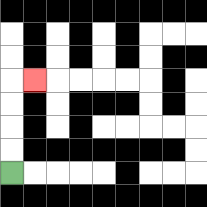{'start': '[0, 7]', 'end': '[1, 3]', 'path_directions': 'U,U,U,U,R', 'path_coordinates': '[[0, 7], [0, 6], [0, 5], [0, 4], [0, 3], [1, 3]]'}